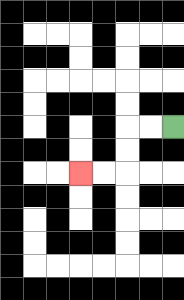{'start': '[7, 5]', 'end': '[3, 7]', 'path_directions': 'L,L,D,D,L,L', 'path_coordinates': '[[7, 5], [6, 5], [5, 5], [5, 6], [5, 7], [4, 7], [3, 7]]'}